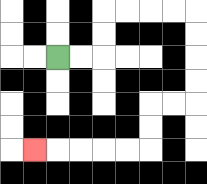{'start': '[2, 2]', 'end': '[1, 6]', 'path_directions': 'R,R,U,U,R,R,R,R,D,D,D,D,L,L,D,D,L,L,L,L,L', 'path_coordinates': '[[2, 2], [3, 2], [4, 2], [4, 1], [4, 0], [5, 0], [6, 0], [7, 0], [8, 0], [8, 1], [8, 2], [8, 3], [8, 4], [7, 4], [6, 4], [6, 5], [6, 6], [5, 6], [4, 6], [3, 6], [2, 6], [1, 6]]'}